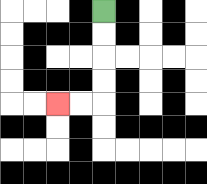{'start': '[4, 0]', 'end': '[2, 4]', 'path_directions': 'D,D,D,D,L,L', 'path_coordinates': '[[4, 0], [4, 1], [4, 2], [4, 3], [4, 4], [3, 4], [2, 4]]'}